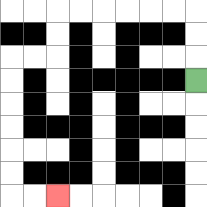{'start': '[8, 3]', 'end': '[2, 8]', 'path_directions': 'U,U,U,L,L,L,L,L,L,D,D,L,L,D,D,D,D,D,D,R,R', 'path_coordinates': '[[8, 3], [8, 2], [8, 1], [8, 0], [7, 0], [6, 0], [5, 0], [4, 0], [3, 0], [2, 0], [2, 1], [2, 2], [1, 2], [0, 2], [0, 3], [0, 4], [0, 5], [0, 6], [0, 7], [0, 8], [1, 8], [2, 8]]'}